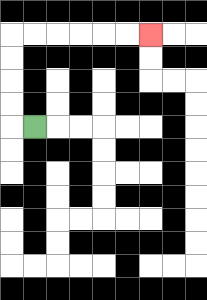{'start': '[1, 5]', 'end': '[6, 1]', 'path_directions': 'L,U,U,U,U,R,R,R,R,R,R', 'path_coordinates': '[[1, 5], [0, 5], [0, 4], [0, 3], [0, 2], [0, 1], [1, 1], [2, 1], [3, 1], [4, 1], [5, 1], [6, 1]]'}